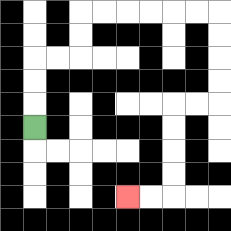{'start': '[1, 5]', 'end': '[5, 8]', 'path_directions': 'U,U,U,R,R,U,U,R,R,R,R,R,R,D,D,D,D,L,L,D,D,D,D,L,L', 'path_coordinates': '[[1, 5], [1, 4], [1, 3], [1, 2], [2, 2], [3, 2], [3, 1], [3, 0], [4, 0], [5, 0], [6, 0], [7, 0], [8, 0], [9, 0], [9, 1], [9, 2], [9, 3], [9, 4], [8, 4], [7, 4], [7, 5], [7, 6], [7, 7], [7, 8], [6, 8], [5, 8]]'}